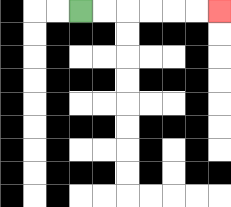{'start': '[3, 0]', 'end': '[9, 0]', 'path_directions': 'R,R,R,R,R,R', 'path_coordinates': '[[3, 0], [4, 0], [5, 0], [6, 0], [7, 0], [8, 0], [9, 0]]'}